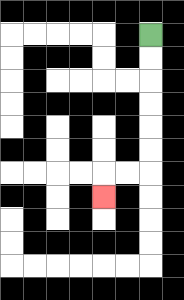{'start': '[6, 1]', 'end': '[4, 8]', 'path_directions': 'D,D,D,D,D,D,L,L,D', 'path_coordinates': '[[6, 1], [6, 2], [6, 3], [6, 4], [6, 5], [6, 6], [6, 7], [5, 7], [4, 7], [4, 8]]'}